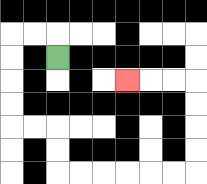{'start': '[2, 2]', 'end': '[5, 3]', 'path_directions': 'U,L,L,D,D,D,D,R,R,D,D,R,R,R,R,R,R,U,U,U,U,L,L,L', 'path_coordinates': '[[2, 2], [2, 1], [1, 1], [0, 1], [0, 2], [0, 3], [0, 4], [0, 5], [1, 5], [2, 5], [2, 6], [2, 7], [3, 7], [4, 7], [5, 7], [6, 7], [7, 7], [8, 7], [8, 6], [8, 5], [8, 4], [8, 3], [7, 3], [6, 3], [5, 3]]'}